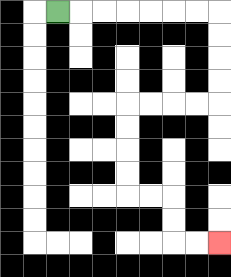{'start': '[2, 0]', 'end': '[9, 10]', 'path_directions': 'R,R,R,R,R,R,R,D,D,D,D,L,L,L,L,D,D,D,D,R,R,D,D,R,R', 'path_coordinates': '[[2, 0], [3, 0], [4, 0], [5, 0], [6, 0], [7, 0], [8, 0], [9, 0], [9, 1], [9, 2], [9, 3], [9, 4], [8, 4], [7, 4], [6, 4], [5, 4], [5, 5], [5, 6], [5, 7], [5, 8], [6, 8], [7, 8], [7, 9], [7, 10], [8, 10], [9, 10]]'}